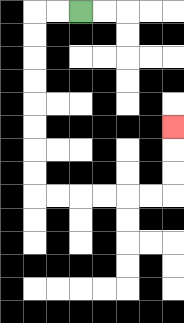{'start': '[3, 0]', 'end': '[7, 5]', 'path_directions': 'L,L,D,D,D,D,D,D,D,D,R,R,R,R,R,R,U,U,U', 'path_coordinates': '[[3, 0], [2, 0], [1, 0], [1, 1], [1, 2], [1, 3], [1, 4], [1, 5], [1, 6], [1, 7], [1, 8], [2, 8], [3, 8], [4, 8], [5, 8], [6, 8], [7, 8], [7, 7], [7, 6], [7, 5]]'}